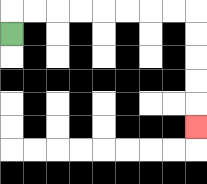{'start': '[0, 1]', 'end': '[8, 5]', 'path_directions': 'U,R,R,R,R,R,R,R,R,D,D,D,D,D', 'path_coordinates': '[[0, 1], [0, 0], [1, 0], [2, 0], [3, 0], [4, 0], [5, 0], [6, 0], [7, 0], [8, 0], [8, 1], [8, 2], [8, 3], [8, 4], [8, 5]]'}